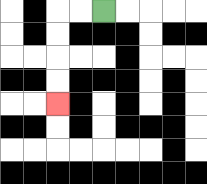{'start': '[4, 0]', 'end': '[2, 4]', 'path_directions': 'L,L,D,D,D,D', 'path_coordinates': '[[4, 0], [3, 0], [2, 0], [2, 1], [2, 2], [2, 3], [2, 4]]'}